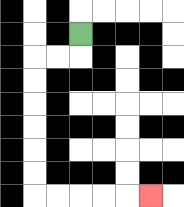{'start': '[3, 1]', 'end': '[6, 8]', 'path_directions': 'D,L,L,D,D,D,D,D,D,R,R,R,R,R', 'path_coordinates': '[[3, 1], [3, 2], [2, 2], [1, 2], [1, 3], [1, 4], [1, 5], [1, 6], [1, 7], [1, 8], [2, 8], [3, 8], [4, 8], [5, 8], [6, 8]]'}